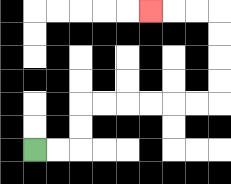{'start': '[1, 6]', 'end': '[6, 0]', 'path_directions': 'R,R,U,U,R,R,R,R,R,R,U,U,U,U,L,L,L', 'path_coordinates': '[[1, 6], [2, 6], [3, 6], [3, 5], [3, 4], [4, 4], [5, 4], [6, 4], [7, 4], [8, 4], [9, 4], [9, 3], [9, 2], [9, 1], [9, 0], [8, 0], [7, 0], [6, 0]]'}